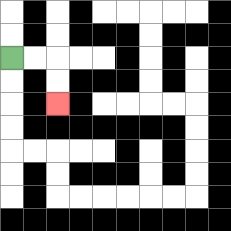{'start': '[0, 2]', 'end': '[2, 4]', 'path_directions': 'R,R,D,D', 'path_coordinates': '[[0, 2], [1, 2], [2, 2], [2, 3], [2, 4]]'}